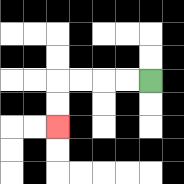{'start': '[6, 3]', 'end': '[2, 5]', 'path_directions': 'L,L,L,L,D,D', 'path_coordinates': '[[6, 3], [5, 3], [4, 3], [3, 3], [2, 3], [2, 4], [2, 5]]'}